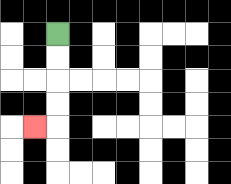{'start': '[2, 1]', 'end': '[1, 5]', 'path_directions': 'D,D,D,D,L', 'path_coordinates': '[[2, 1], [2, 2], [2, 3], [2, 4], [2, 5], [1, 5]]'}